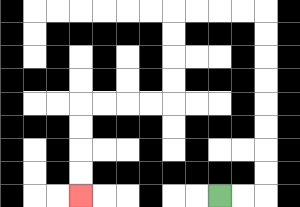{'start': '[9, 8]', 'end': '[3, 8]', 'path_directions': 'R,R,U,U,U,U,U,U,U,U,L,L,L,L,D,D,D,D,L,L,L,L,D,D,D,D', 'path_coordinates': '[[9, 8], [10, 8], [11, 8], [11, 7], [11, 6], [11, 5], [11, 4], [11, 3], [11, 2], [11, 1], [11, 0], [10, 0], [9, 0], [8, 0], [7, 0], [7, 1], [7, 2], [7, 3], [7, 4], [6, 4], [5, 4], [4, 4], [3, 4], [3, 5], [3, 6], [3, 7], [3, 8]]'}